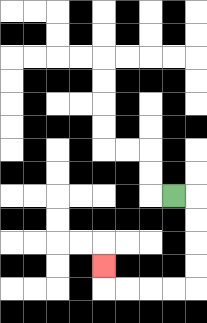{'start': '[7, 8]', 'end': '[4, 11]', 'path_directions': 'R,D,D,D,D,L,L,L,L,U', 'path_coordinates': '[[7, 8], [8, 8], [8, 9], [8, 10], [8, 11], [8, 12], [7, 12], [6, 12], [5, 12], [4, 12], [4, 11]]'}